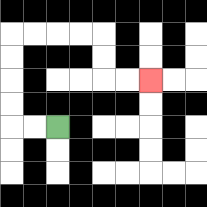{'start': '[2, 5]', 'end': '[6, 3]', 'path_directions': 'L,L,U,U,U,U,R,R,R,R,D,D,R,R', 'path_coordinates': '[[2, 5], [1, 5], [0, 5], [0, 4], [0, 3], [0, 2], [0, 1], [1, 1], [2, 1], [3, 1], [4, 1], [4, 2], [4, 3], [5, 3], [6, 3]]'}